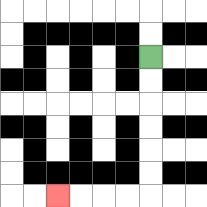{'start': '[6, 2]', 'end': '[2, 8]', 'path_directions': 'D,D,D,D,D,D,L,L,L,L', 'path_coordinates': '[[6, 2], [6, 3], [6, 4], [6, 5], [6, 6], [6, 7], [6, 8], [5, 8], [4, 8], [3, 8], [2, 8]]'}